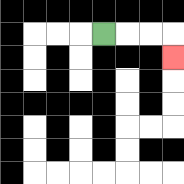{'start': '[4, 1]', 'end': '[7, 2]', 'path_directions': 'R,R,R,D', 'path_coordinates': '[[4, 1], [5, 1], [6, 1], [7, 1], [7, 2]]'}